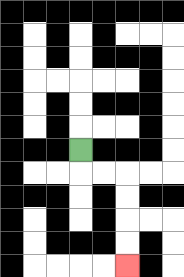{'start': '[3, 6]', 'end': '[5, 11]', 'path_directions': 'D,R,R,D,D,D,D', 'path_coordinates': '[[3, 6], [3, 7], [4, 7], [5, 7], [5, 8], [5, 9], [5, 10], [5, 11]]'}